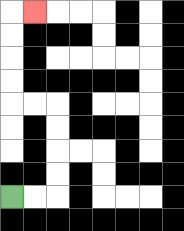{'start': '[0, 8]', 'end': '[1, 0]', 'path_directions': 'R,R,U,U,U,U,L,L,U,U,U,U,R', 'path_coordinates': '[[0, 8], [1, 8], [2, 8], [2, 7], [2, 6], [2, 5], [2, 4], [1, 4], [0, 4], [0, 3], [0, 2], [0, 1], [0, 0], [1, 0]]'}